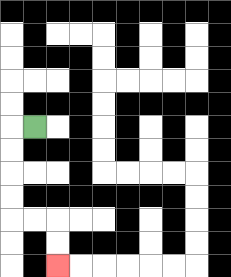{'start': '[1, 5]', 'end': '[2, 11]', 'path_directions': 'L,D,D,D,D,R,R,D,D', 'path_coordinates': '[[1, 5], [0, 5], [0, 6], [0, 7], [0, 8], [0, 9], [1, 9], [2, 9], [2, 10], [2, 11]]'}